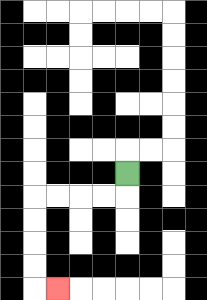{'start': '[5, 7]', 'end': '[2, 12]', 'path_directions': 'D,L,L,L,L,D,D,D,D,R', 'path_coordinates': '[[5, 7], [5, 8], [4, 8], [3, 8], [2, 8], [1, 8], [1, 9], [1, 10], [1, 11], [1, 12], [2, 12]]'}